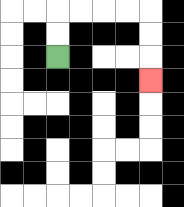{'start': '[2, 2]', 'end': '[6, 3]', 'path_directions': 'U,U,R,R,R,R,D,D,D', 'path_coordinates': '[[2, 2], [2, 1], [2, 0], [3, 0], [4, 0], [5, 0], [6, 0], [6, 1], [6, 2], [6, 3]]'}